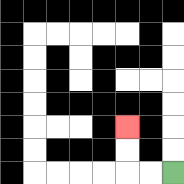{'start': '[7, 7]', 'end': '[5, 5]', 'path_directions': 'L,L,U,U', 'path_coordinates': '[[7, 7], [6, 7], [5, 7], [5, 6], [5, 5]]'}